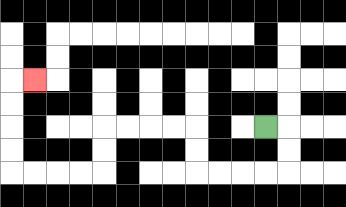{'start': '[11, 5]', 'end': '[1, 3]', 'path_directions': 'R,D,D,L,L,L,L,U,U,L,L,L,L,D,D,L,L,L,L,U,U,U,U,R', 'path_coordinates': '[[11, 5], [12, 5], [12, 6], [12, 7], [11, 7], [10, 7], [9, 7], [8, 7], [8, 6], [8, 5], [7, 5], [6, 5], [5, 5], [4, 5], [4, 6], [4, 7], [3, 7], [2, 7], [1, 7], [0, 7], [0, 6], [0, 5], [0, 4], [0, 3], [1, 3]]'}